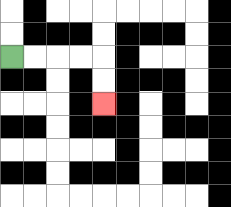{'start': '[0, 2]', 'end': '[4, 4]', 'path_directions': 'R,R,R,R,D,D', 'path_coordinates': '[[0, 2], [1, 2], [2, 2], [3, 2], [4, 2], [4, 3], [4, 4]]'}